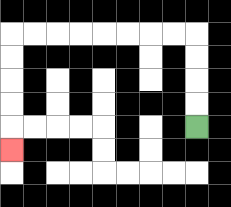{'start': '[8, 5]', 'end': '[0, 6]', 'path_directions': 'U,U,U,U,L,L,L,L,L,L,L,L,D,D,D,D,D', 'path_coordinates': '[[8, 5], [8, 4], [8, 3], [8, 2], [8, 1], [7, 1], [6, 1], [5, 1], [4, 1], [3, 1], [2, 1], [1, 1], [0, 1], [0, 2], [0, 3], [0, 4], [0, 5], [0, 6]]'}